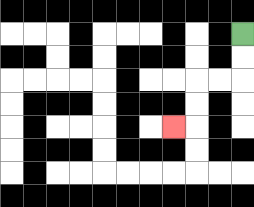{'start': '[10, 1]', 'end': '[7, 5]', 'path_directions': 'D,D,L,L,D,D,L', 'path_coordinates': '[[10, 1], [10, 2], [10, 3], [9, 3], [8, 3], [8, 4], [8, 5], [7, 5]]'}